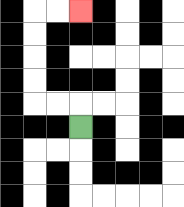{'start': '[3, 5]', 'end': '[3, 0]', 'path_directions': 'U,L,L,U,U,U,U,R,R', 'path_coordinates': '[[3, 5], [3, 4], [2, 4], [1, 4], [1, 3], [1, 2], [1, 1], [1, 0], [2, 0], [3, 0]]'}